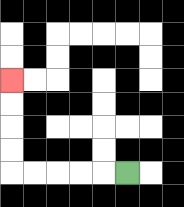{'start': '[5, 7]', 'end': '[0, 3]', 'path_directions': 'L,L,L,L,L,U,U,U,U', 'path_coordinates': '[[5, 7], [4, 7], [3, 7], [2, 7], [1, 7], [0, 7], [0, 6], [0, 5], [0, 4], [0, 3]]'}